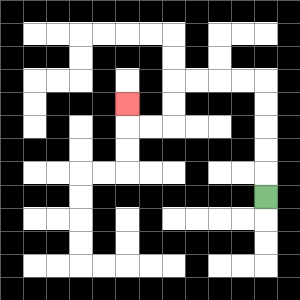{'start': '[11, 8]', 'end': '[5, 4]', 'path_directions': 'U,U,U,U,U,L,L,L,L,D,D,L,L,U', 'path_coordinates': '[[11, 8], [11, 7], [11, 6], [11, 5], [11, 4], [11, 3], [10, 3], [9, 3], [8, 3], [7, 3], [7, 4], [7, 5], [6, 5], [5, 5], [5, 4]]'}